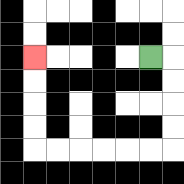{'start': '[6, 2]', 'end': '[1, 2]', 'path_directions': 'R,D,D,D,D,L,L,L,L,L,L,U,U,U,U', 'path_coordinates': '[[6, 2], [7, 2], [7, 3], [7, 4], [7, 5], [7, 6], [6, 6], [5, 6], [4, 6], [3, 6], [2, 6], [1, 6], [1, 5], [1, 4], [1, 3], [1, 2]]'}